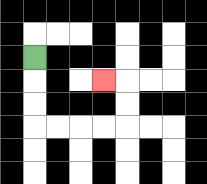{'start': '[1, 2]', 'end': '[4, 3]', 'path_directions': 'D,D,D,R,R,R,R,U,U,L', 'path_coordinates': '[[1, 2], [1, 3], [1, 4], [1, 5], [2, 5], [3, 5], [4, 5], [5, 5], [5, 4], [5, 3], [4, 3]]'}